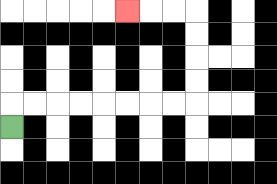{'start': '[0, 5]', 'end': '[5, 0]', 'path_directions': 'U,R,R,R,R,R,R,R,R,U,U,U,U,L,L,L', 'path_coordinates': '[[0, 5], [0, 4], [1, 4], [2, 4], [3, 4], [4, 4], [5, 4], [6, 4], [7, 4], [8, 4], [8, 3], [8, 2], [8, 1], [8, 0], [7, 0], [6, 0], [5, 0]]'}